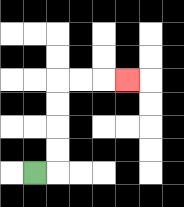{'start': '[1, 7]', 'end': '[5, 3]', 'path_directions': 'R,U,U,U,U,R,R,R', 'path_coordinates': '[[1, 7], [2, 7], [2, 6], [2, 5], [2, 4], [2, 3], [3, 3], [4, 3], [5, 3]]'}